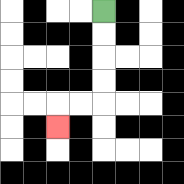{'start': '[4, 0]', 'end': '[2, 5]', 'path_directions': 'D,D,D,D,L,L,D', 'path_coordinates': '[[4, 0], [4, 1], [4, 2], [4, 3], [4, 4], [3, 4], [2, 4], [2, 5]]'}